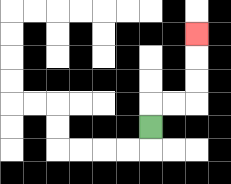{'start': '[6, 5]', 'end': '[8, 1]', 'path_directions': 'U,R,R,U,U,U', 'path_coordinates': '[[6, 5], [6, 4], [7, 4], [8, 4], [8, 3], [8, 2], [8, 1]]'}